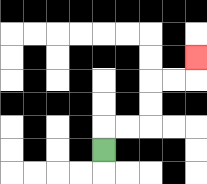{'start': '[4, 6]', 'end': '[8, 2]', 'path_directions': 'U,R,R,U,U,R,R,U', 'path_coordinates': '[[4, 6], [4, 5], [5, 5], [6, 5], [6, 4], [6, 3], [7, 3], [8, 3], [8, 2]]'}